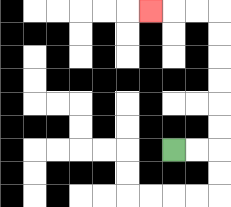{'start': '[7, 6]', 'end': '[6, 0]', 'path_directions': 'R,R,U,U,U,U,U,U,L,L,L', 'path_coordinates': '[[7, 6], [8, 6], [9, 6], [9, 5], [9, 4], [9, 3], [9, 2], [9, 1], [9, 0], [8, 0], [7, 0], [6, 0]]'}